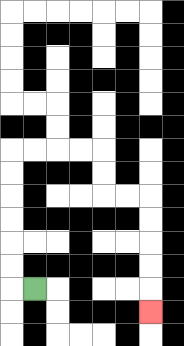{'start': '[1, 12]', 'end': '[6, 13]', 'path_directions': 'L,U,U,U,U,U,U,R,R,R,R,D,D,R,R,D,D,D,D,D', 'path_coordinates': '[[1, 12], [0, 12], [0, 11], [0, 10], [0, 9], [0, 8], [0, 7], [0, 6], [1, 6], [2, 6], [3, 6], [4, 6], [4, 7], [4, 8], [5, 8], [6, 8], [6, 9], [6, 10], [6, 11], [6, 12], [6, 13]]'}